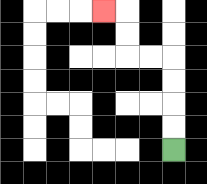{'start': '[7, 6]', 'end': '[4, 0]', 'path_directions': 'U,U,U,U,L,L,U,U,L', 'path_coordinates': '[[7, 6], [7, 5], [7, 4], [7, 3], [7, 2], [6, 2], [5, 2], [5, 1], [5, 0], [4, 0]]'}